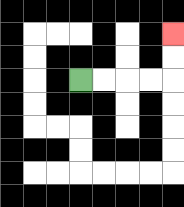{'start': '[3, 3]', 'end': '[7, 1]', 'path_directions': 'R,R,R,R,U,U', 'path_coordinates': '[[3, 3], [4, 3], [5, 3], [6, 3], [7, 3], [7, 2], [7, 1]]'}